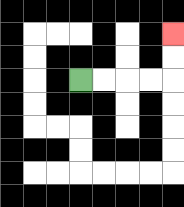{'start': '[3, 3]', 'end': '[7, 1]', 'path_directions': 'R,R,R,R,U,U', 'path_coordinates': '[[3, 3], [4, 3], [5, 3], [6, 3], [7, 3], [7, 2], [7, 1]]'}